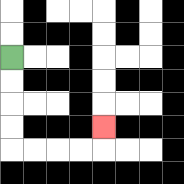{'start': '[0, 2]', 'end': '[4, 5]', 'path_directions': 'D,D,D,D,R,R,R,R,U', 'path_coordinates': '[[0, 2], [0, 3], [0, 4], [0, 5], [0, 6], [1, 6], [2, 6], [3, 6], [4, 6], [4, 5]]'}